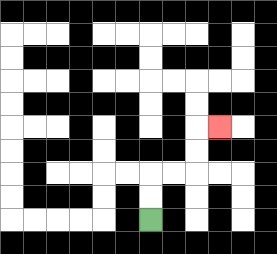{'start': '[6, 9]', 'end': '[9, 5]', 'path_directions': 'U,U,R,R,U,U,R', 'path_coordinates': '[[6, 9], [6, 8], [6, 7], [7, 7], [8, 7], [8, 6], [8, 5], [9, 5]]'}